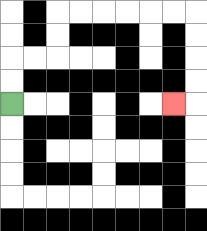{'start': '[0, 4]', 'end': '[7, 4]', 'path_directions': 'U,U,R,R,U,U,R,R,R,R,R,R,D,D,D,D,L', 'path_coordinates': '[[0, 4], [0, 3], [0, 2], [1, 2], [2, 2], [2, 1], [2, 0], [3, 0], [4, 0], [5, 0], [6, 0], [7, 0], [8, 0], [8, 1], [8, 2], [8, 3], [8, 4], [7, 4]]'}